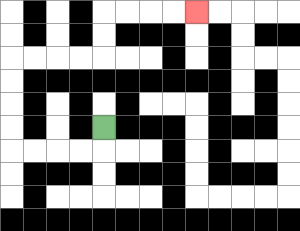{'start': '[4, 5]', 'end': '[8, 0]', 'path_directions': 'D,L,L,L,L,U,U,U,U,R,R,R,R,U,U,R,R,R,R', 'path_coordinates': '[[4, 5], [4, 6], [3, 6], [2, 6], [1, 6], [0, 6], [0, 5], [0, 4], [0, 3], [0, 2], [1, 2], [2, 2], [3, 2], [4, 2], [4, 1], [4, 0], [5, 0], [6, 0], [7, 0], [8, 0]]'}